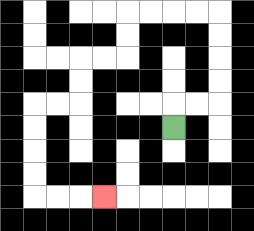{'start': '[7, 5]', 'end': '[4, 8]', 'path_directions': 'U,R,R,U,U,U,U,L,L,L,L,D,D,L,L,D,D,L,L,D,D,D,D,R,R,R', 'path_coordinates': '[[7, 5], [7, 4], [8, 4], [9, 4], [9, 3], [9, 2], [9, 1], [9, 0], [8, 0], [7, 0], [6, 0], [5, 0], [5, 1], [5, 2], [4, 2], [3, 2], [3, 3], [3, 4], [2, 4], [1, 4], [1, 5], [1, 6], [1, 7], [1, 8], [2, 8], [3, 8], [4, 8]]'}